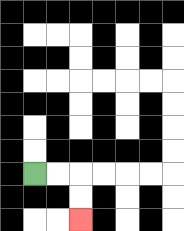{'start': '[1, 7]', 'end': '[3, 9]', 'path_directions': 'R,R,D,D', 'path_coordinates': '[[1, 7], [2, 7], [3, 7], [3, 8], [3, 9]]'}